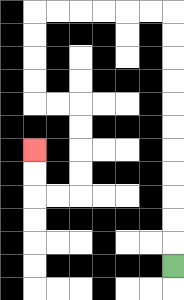{'start': '[7, 11]', 'end': '[1, 6]', 'path_directions': 'U,U,U,U,U,U,U,U,U,U,U,L,L,L,L,L,L,D,D,D,D,R,R,D,D,D,D,L,L,U,U', 'path_coordinates': '[[7, 11], [7, 10], [7, 9], [7, 8], [7, 7], [7, 6], [7, 5], [7, 4], [7, 3], [7, 2], [7, 1], [7, 0], [6, 0], [5, 0], [4, 0], [3, 0], [2, 0], [1, 0], [1, 1], [1, 2], [1, 3], [1, 4], [2, 4], [3, 4], [3, 5], [3, 6], [3, 7], [3, 8], [2, 8], [1, 8], [1, 7], [1, 6]]'}